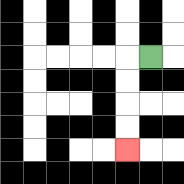{'start': '[6, 2]', 'end': '[5, 6]', 'path_directions': 'L,D,D,D,D', 'path_coordinates': '[[6, 2], [5, 2], [5, 3], [5, 4], [5, 5], [5, 6]]'}